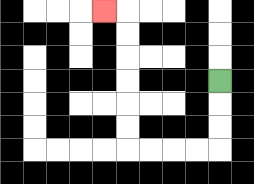{'start': '[9, 3]', 'end': '[4, 0]', 'path_directions': 'D,D,D,L,L,L,L,U,U,U,U,U,U,L', 'path_coordinates': '[[9, 3], [9, 4], [9, 5], [9, 6], [8, 6], [7, 6], [6, 6], [5, 6], [5, 5], [5, 4], [5, 3], [5, 2], [5, 1], [5, 0], [4, 0]]'}